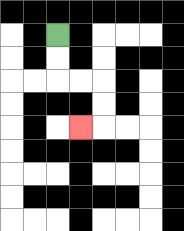{'start': '[2, 1]', 'end': '[3, 5]', 'path_directions': 'D,D,R,R,D,D,L', 'path_coordinates': '[[2, 1], [2, 2], [2, 3], [3, 3], [4, 3], [4, 4], [4, 5], [3, 5]]'}